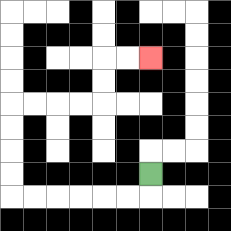{'start': '[6, 7]', 'end': '[6, 2]', 'path_directions': 'D,L,L,L,L,L,L,U,U,U,U,R,R,R,R,U,U,R,R', 'path_coordinates': '[[6, 7], [6, 8], [5, 8], [4, 8], [3, 8], [2, 8], [1, 8], [0, 8], [0, 7], [0, 6], [0, 5], [0, 4], [1, 4], [2, 4], [3, 4], [4, 4], [4, 3], [4, 2], [5, 2], [6, 2]]'}